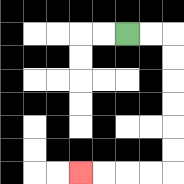{'start': '[5, 1]', 'end': '[3, 7]', 'path_directions': 'R,R,D,D,D,D,D,D,L,L,L,L', 'path_coordinates': '[[5, 1], [6, 1], [7, 1], [7, 2], [7, 3], [7, 4], [7, 5], [7, 6], [7, 7], [6, 7], [5, 7], [4, 7], [3, 7]]'}